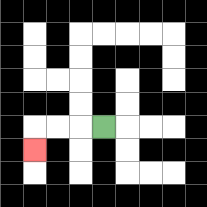{'start': '[4, 5]', 'end': '[1, 6]', 'path_directions': 'L,L,L,D', 'path_coordinates': '[[4, 5], [3, 5], [2, 5], [1, 5], [1, 6]]'}